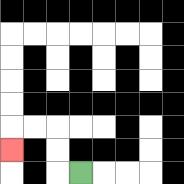{'start': '[3, 7]', 'end': '[0, 6]', 'path_directions': 'L,U,U,L,L,D', 'path_coordinates': '[[3, 7], [2, 7], [2, 6], [2, 5], [1, 5], [0, 5], [0, 6]]'}